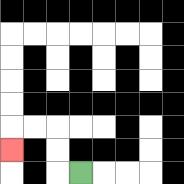{'start': '[3, 7]', 'end': '[0, 6]', 'path_directions': 'L,U,U,L,L,D', 'path_coordinates': '[[3, 7], [2, 7], [2, 6], [2, 5], [1, 5], [0, 5], [0, 6]]'}